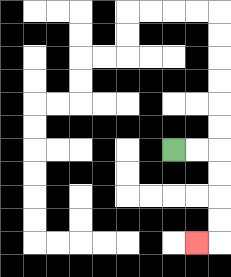{'start': '[7, 6]', 'end': '[8, 10]', 'path_directions': 'R,R,D,D,D,D,L', 'path_coordinates': '[[7, 6], [8, 6], [9, 6], [9, 7], [9, 8], [9, 9], [9, 10], [8, 10]]'}